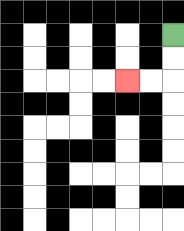{'start': '[7, 1]', 'end': '[5, 3]', 'path_directions': 'D,D,L,L', 'path_coordinates': '[[7, 1], [7, 2], [7, 3], [6, 3], [5, 3]]'}